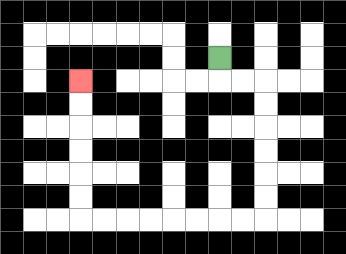{'start': '[9, 2]', 'end': '[3, 3]', 'path_directions': 'D,R,R,D,D,D,D,D,D,L,L,L,L,L,L,L,L,U,U,U,U,U,U', 'path_coordinates': '[[9, 2], [9, 3], [10, 3], [11, 3], [11, 4], [11, 5], [11, 6], [11, 7], [11, 8], [11, 9], [10, 9], [9, 9], [8, 9], [7, 9], [6, 9], [5, 9], [4, 9], [3, 9], [3, 8], [3, 7], [3, 6], [3, 5], [3, 4], [3, 3]]'}